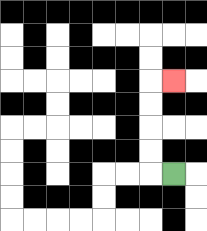{'start': '[7, 7]', 'end': '[7, 3]', 'path_directions': 'L,U,U,U,U,R', 'path_coordinates': '[[7, 7], [6, 7], [6, 6], [6, 5], [6, 4], [6, 3], [7, 3]]'}